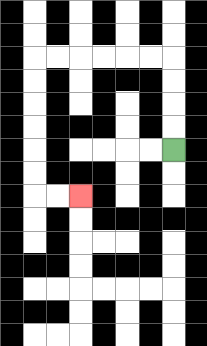{'start': '[7, 6]', 'end': '[3, 8]', 'path_directions': 'U,U,U,U,L,L,L,L,L,L,D,D,D,D,D,D,R,R', 'path_coordinates': '[[7, 6], [7, 5], [7, 4], [7, 3], [7, 2], [6, 2], [5, 2], [4, 2], [3, 2], [2, 2], [1, 2], [1, 3], [1, 4], [1, 5], [1, 6], [1, 7], [1, 8], [2, 8], [3, 8]]'}